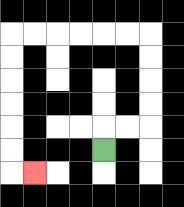{'start': '[4, 6]', 'end': '[1, 7]', 'path_directions': 'U,R,R,U,U,U,U,L,L,L,L,L,L,D,D,D,D,D,D,R', 'path_coordinates': '[[4, 6], [4, 5], [5, 5], [6, 5], [6, 4], [6, 3], [6, 2], [6, 1], [5, 1], [4, 1], [3, 1], [2, 1], [1, 1], [0, 1], [0, 2], [0, 3], [0, 4], [0, 5], [0, 6], [0, 7], [1, 7]]'}